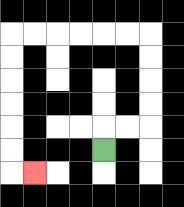{'start': '[4, 6]', 'end': '[1, 7]', 'path_directions': 'U,R,R,U,U,U,U,L,L,L,L,L,L,D,D,D,D,D,D,R', 'path_coordinates': '[[4, 6], [4, 5], [5, 5], [6, 5], [6, 4], [6, 3], [6, 2], [6, 1], [5, 1], [4, 1], [3, 1], [2, 1], [1, 1], [0, 1], [0, 2], [0, 3], [0, 4], [0, 5], [0, 6], [0, 7], [1, 7]]'}